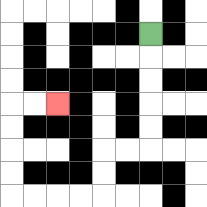{'start': '[6, 1]', 'end': '[2, 4]', 'path_directions': 'D,D,D,D,D,L,L,D,D,L,L,L,L,U,U,U,U,R,R', 'path_coordinates': '[[6, 1], [6, 2], [6, 3], [6, 4], [6, 5], [6, 6], [5, 6], [4, 6], [4, 7], [4, 8], [3, 8], [2, 8], [1, 8], [0, 8], [0, 7], [0, 6], [0, 5], [0, 4], [1, 4], [2, 4]]'}